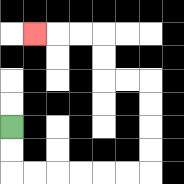{'start': '[0, 5]', 'end': '[1, 1]', 'path_directions': 'D,D,R,R,R,R,R,R,U,U,U,U,L,L,U,U,L,L,L', 'path_coordinates': '[[0, 5], [0, 6], [0, 7], [1, 7], [2, 7], [3, 7], [4, 7], [5, 7], [6, 7], [6, 6], [6, 5], [6, 4], [6, 3], [5, 3], [4, 3], [4, 2], [4, 1], [3, 1], [2, 1], [1, 1]]'}